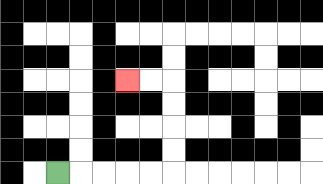{'start': '[2, 7]', 'end': '[5, 3]', 'path_directions': 'R,R,R,R,R,U,U,U,U,L,L', 'path_coordinates': '[[2, 7], [3, 7], [4, 7], [5, 7], [6, 7], [7, 7], [7, 6], [7, 5], [7, 4], [7, 3], [6, 3], [5, 3]]'}